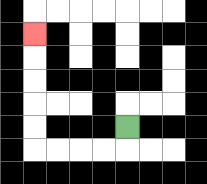{'start': '[5, 5]', 'end': '[1, 1]', 'path_directions': 'D,L,L,L,L,U,U,U,U,U', 'path_coordinates': '[[5, 5], [5, 6], [4, 6], [3, 6], [2, 6], [1, 6], [1, 5], [1, 4], [1, 3], [1, 2], [1, 1]]'}